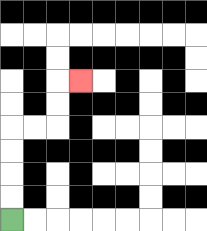{'start': '[0, 9]', 'end': '[3, 3]', 'path_directions': 'U,U,U,U,R,R,U,U,R', 'path_coordinates': '[[0, 9], [0, 8], [0, 7], [0, 6], [0, 5], [1, 5], [2, 5], [2, 4], [2, 3], [3, 3]]'}